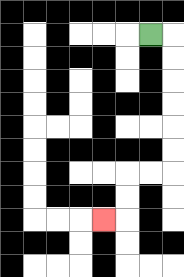{'start': '[6, 1]', 'end': '[4, 9]', 'path_directions': 'R,D,D,D,D,D,D,L,L,D,D,L', 'path_coordinates': '[[6, 1], [7, 1], [7, 2], [7, 3], [7, 4], [7, 5], [7, 6], [7, 7], [6, 7], [5, 7], [5, 8], [5, 9], [4, 9]]'}